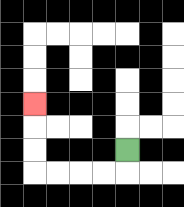{'start': '[5, 6]', 'end': '[1, 4]', 'path_directions': 'D,L,L,L,L,U,U,U', 'path_coordinates': '[[5, 6], [5, 7], [4, 7], [3, 7], [2, 7], [1, 7], [1, 6], [1, 5], [1, 4]]'}